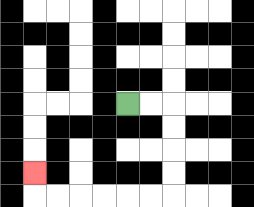{'start': '[5, 4]', 'end': '[1, 7]', 'path_directions': 'R,R,D,D,D,D,L,L,L,L,L,L,U', 'path_coordinates': '[[5, 4], [6, 4], [7, 4], [7, 5], [7, 6], [7, 7], [7, 8], [6, 8], [5, 8], [4, 8], [3, 8], [2, 8], [1, 8], [1, 7]]'}